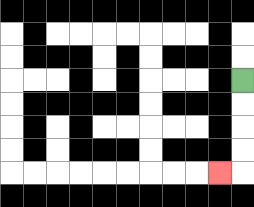{'start': '[10, 3]', 'end': '[9, 7]', 'path_directions': 'D,D,D,D,L', 'path_coordinates': '[[10, 3], [10, 4], [10, 5], [10, 6], [10, 7], [9, 7]]'}